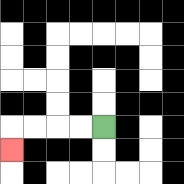{'start': '[4, 5]', 'end': '[0, 6]', 'path_directions': 'L,L,L,L,D', 'path_coordinates': '[[4, 5], [3, 5], [2, 5], [1, 5], [0, 5], [0, 6]]'}